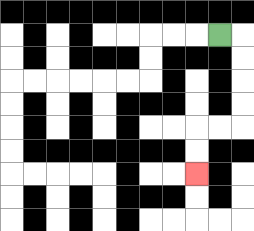{'start': '[9, 1]', 'end': '[8, 7]', 'path_directions': 'R,D,D,D,D,L,L,D,D', 'path_coordinates': '[[9, 1], [10, 1], [10, 2], [10, 3], [10, 4], [10, 5], [9, 5], [8, 5], [8, 6], [8, 7]]'}